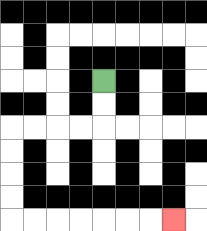{'start': '[4, 3]', 'end': '[7, 9]', 'path_directions': 'D,D,L,L,L,L,D,D,D,D,R,R,R,R,R,R,R', 'path_coordinates': '[[4, 3], [4, 4], [4, 5], [3, 5], [2, 5], [1, 5], [0, 5], [0, 6], [0, 7], [0, 8], [0, 9], [1, 9], [2, 9], [3, 9], [4, 9], [5, 9], [6, 9], [7, 9]]'}